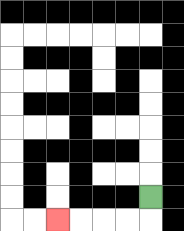{'start': '[6, 8]', 'end': '[2, 9]', 'path_directions': 'D,L,L,L,L', 'path_coordinates': '[[6, 8], [6, 9], [5, 9], [4, 9], [3, 9], [2, 9]]'}